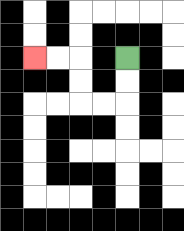{'start': '[5, 2]', 'end': '[1, 2]', 'path_directions': 'D,D,L,L,U,U,L,L', 'path_coordinates': '[[5, 2], [5, 3], [5, 4], [4, 4], [3, 4], [3, 3], [3, 2], [2, 2], [1, 2]]'}